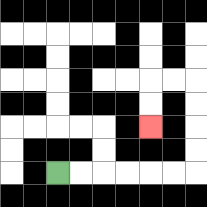{'start': '[2, 7]', 'end': '[6, 5]', 'path_directions': 'R,R,R,R,R,R,U,U,U,U,L,L,D,D', 'path_coordinates': '[[2, 7], [3, 7], [4, 7], [5, 7], [6, 7], [7, 7], [8, 7], [8, 6], [8, 5], [8, 4], [8, 3], [7, 3], [6, 3], [6, 4], [6, 5]]'}